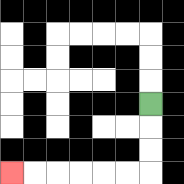{'start': '[6, 4]', 'end': '[0, 7]', 'path_directions': 'D,D,D,L,L,L,L,L,L', 'path_coordinates': '[[6, 4], [6, 5], [6, 6], [6, 7], [5, 7], [4, 7], [3, 7], [2, 7], [1, 7], [0, 7]]'}